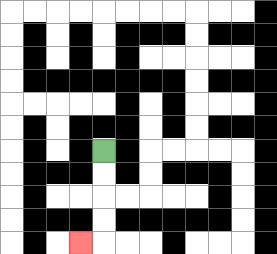{'start': '[4, 6]', 'end': '[3, 10]', 'path_directions': 'D,D,D,D,L', 'path_coordinates': '[[4, 6], [4, 7], [4, 8], [4, 9], [4, 10], [3, 10]]'}